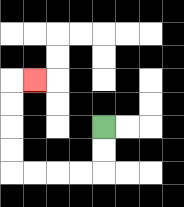{'start': '[4, 5]', 'end': '[1, 3]', 'path_directions': 'D,D,L,L,L,L,U,U,U,U,R', 'path_coordinates': '[[4, 5], [4, 6], [4, 7], [3, 7], [2, 7], [1, 7], [0, 7], [0, 6], [0, 5], [0, 4], [0, 3], [1, 3]]'}